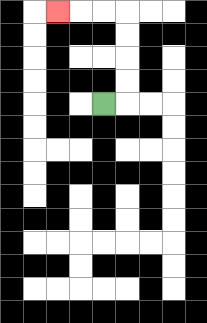{'start': '[4, 4]', 'end': '[2, 0]', 'path_directions': 'R,U,U,U,U,L,L,L', 'path_coordinates': '[[4, 4], [5, 4], [5, 3], [5, 2], [5, 1], [5, 0], [4, 0], [3, 0], [2, 0]]'}